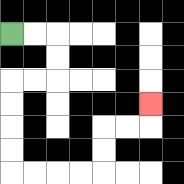{'start': '[0, 1]', 'end': '[6, 4]', 'path_directions': 'R,R,D,D,L,L,D,D,D,D,R,R,R,R,U,U,R,R,U', 'path_coordinates': '[[0, 1], [1, 1], [2, 1], [2, 2], [2, 3], [1, 3], [0, 3], [0, 4], [0, 5], [0, 6], [0, 7], [1, 7], [2, 7], [3, 7], [4, 7], [4, 6], [4, 5], [5, 5], [6, 5], [6, 4]]'}